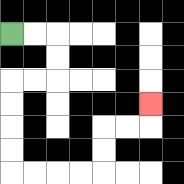{'start': '[0, 1]', 'end': '[6, 4]', 'path_directions': 'R,R,D,D,L,L,D,D,D,D,R,R,R,R,U,U,R,R,U', 'path_coordinates': '[[0, 1], [1, 1], [2, 1], [2, 2], [2, 3], [1, 3], [0, 3], [0, 4], [0, 5], [0, 6], [0, 7], [1, 7], [2, 7], [3, 7], [4, 7], [4, 6], [4, 5], [5, 5], [6, 5], [6, 4]]'}